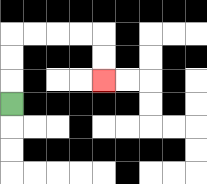{'start': '[0, 4]', 'end': '[4, 3]', 'path_directions': 'U,U,U,R,R,R,R,D,D', 'path_coordinates': '[[0, 4], [0, 3], [0, 2], [0, 1], [1, 1], [2, 1], [3, 1], [4, 1], [4, 2], [4, 3]]'}